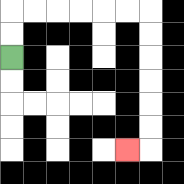{'start': '[0, 2]', 'end': '[5, 6]', 'path_directions': 'U,U,R,R,R,R,R,R,D,D,D,D,D,D,L', 'path_coordinates': '[[0, 2], [0, 1], [0, 0], [1, 0], [2, 0], [3, 0], [4, 0], [5, 0], [6, 0], [6, 1], [6, 2], [6, 3], [6, 4], [6, 5], [6, 6], [5, 6]]'}